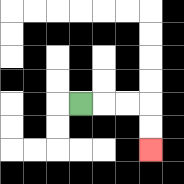{'start': '[3, 4]', 'end': '[6, 6]', 'path_directions': 'R,R,R,D,D', 'path_coordinates': '[[3, 4], [4, 4], [5, 4], [6, 4], [6, 5], [6, 6]]'}